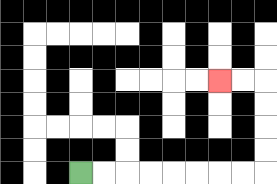{'start': '[3, 7]', 'end': '[9, 3]', 'path_directions': 'R,R,R,R,R,R,R,R,U,U,U,U,L,L', 'path_coordinates': '[[3, 7], [4, 7], [5, 7], [6, 7], [7, 7], [8, 7], [9, 7], [10, 7], [11, 7], [11, 6], [11, 5], [11, 4], [11, 3], [10, 3], [9, 3]]'}